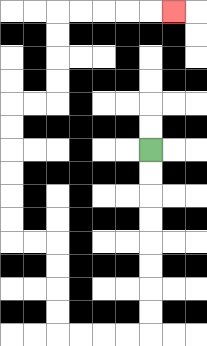{'start': '[6, 6]', 'end': '[7, 0]', 'path_directions': 'D,D,D,D,D,D,D,D,L,L,L,L,U,U,U,U,L,L,U,U,U,U,U,U,R,R,U,U,U,U,R,R,R,R,R', 'path_coordinates': '[[6, 6], [6, 7], [6, 8], [6, 9], [6, 10], [6, 11], [6, 12], [6, 13], [6, 14], [5, 14], [4, 14], [3, 14], [2, 14], [2, 13], [2, 12], [2, 11], [2, 10], [1, 10], [0, 10], [0, 9], [0, 8], [0, 7], [0, 6], [0, 5], [0, 4], [1, 4], [2, 4], [2, 3], [2, 2], [2, 1], [2, 0], [3, 0], [4, 0], [5, 0], [6, 0], [7, 0]]'}